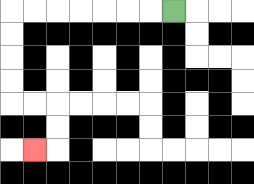{'start': '[7, 0]', 'end': '[1, 6]', 'path_directions': 'L,L,L,L,L,L,L,D,D,D,D,R,R,D,D,L', 'path_coordinates': '[[7, 0], [6, 0], [5, 0], [4, 0], [3, 0], [2, 0], [1, 0], [0, 0], [0, 1], [0, 2], [0, 3], [0, 4], [1, 4], [2, 4], [2, 5], [2, 6], [1, 6]]'}